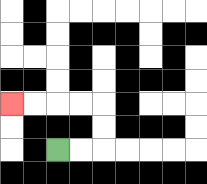{'start': '[2, 6]', 'end': '[0, 4]', 'path_directions': 'R,R,U,U,L,L,L,L', 'path_coordinates': '[[2, 6], [3, 6], [4, 6], [4, 5], [4, 4], [3, 4], [2, 4], [1, 4], [0, 4]]'}